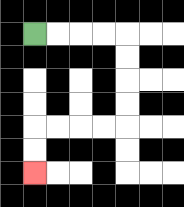{'start': '[1, 1]', 'end': '[1, 7]', 'path_directions': 'R,R,R,R,D,D,D,D,L,L,L,L,D,D', 'path_coordinates': '[[1, 1], [2, 1], [3, 1], [4, 1], [5, 1], [5, 2], [5, 3], [5, 4], [5, 5], [4, 5], [3, 5], [2, 5], [1, 5], [1, 6], [1, 7]]'}